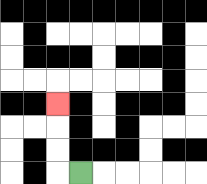{'start': '[3, 7]', 'end': '[2, 4]', 'path_directions': 'L,U,U,U', 'path_coordinates': '[[3, 7], [2, 7], [2, 6], [2, 5], [2, 4]]'}